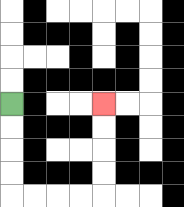{'start': '[0, 4]', 'end': '[4, 4]', 'path_directions': 'D,D,D,D,R,R,R,R,U,U,U,U', 'path_coordinates': '[[0, 4], [0, 5], [0, 6], [0, 7], [0, 8], [1, 8], [2, 8], [3, 8], [4, 8], [4, 7], [4, 6], [4, 5], [4, 4]]'}